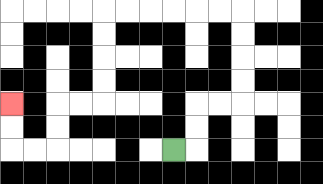{'start': '[7, 6]', 'end': '[0, 4]', 'path_directions': 'R,U,U,R,R,U,U,U,U,L,L,L,L,L,L,D,D,D,D,L,L,D,D,L,L,U,U', 'path_coordinates': '[[7, 6], [8, 6], [8, 5], [8, 4], [9, 4], [10, 4], [10, 3], [10, 2], [10, 1], [10, 0], [9, 0], [8, 0], [7, 0], [6, 0], [5, 0], [4, 0], [4, 1], [4, 2], [4, 3], [4, 4], [3, 4], [2, 4], [2, 5], [2, 6], [1, 6], [0, 6], [0, 5], [0, 4]]'}